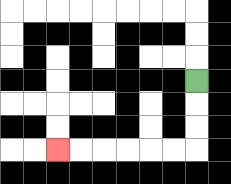{'start': '[8, 3]', 'end': '[2, 6]', 'path_directions': 'D,D,D,L,L,L,L,L,L', 'path_coordinates': '[[8, 3], [8, 4], [8, 5], [8, 6], [7, 6], [6, 6], [5, 6], [4, 6], [3, 6], [2, 6]]'}